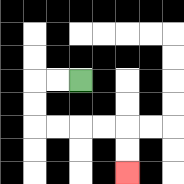{'start': '[3, 3]', 'end': '[5, 7]', 'path_directions': 'L,L,D,D,R,R,R,R,D,D', 'path_coordinates': '[[3, 3], [2, 3], [1, 3], [1, 4], [1, 5], [2, 5], [3, 5], [4, 5], [5, 5], [5, 6], [5, 7]]'}